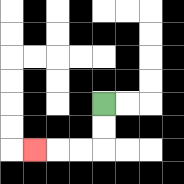{'start': '[4, 4]', 'end': '[1, 6]', 'path_directions': 'D,D,L,L,L', 'path_coordinates': '[[4, 4], [4, 5], [4, 6], [3, 6], [2, 6], [1, 6]]'}